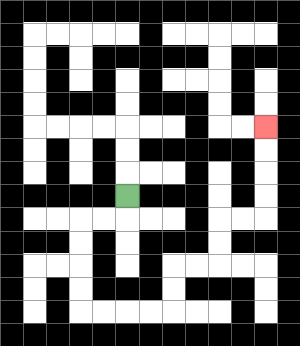{'start': '[5, 8]', 'end': '[11, 5]', 'path_directions': 'D,L,L,D,D,D,D,R,R,R,R,U,U,R,R,U,U,R,R,U,U,U,U', 'path_coordinates': '[[5, 8], [5, 9], [4, 9], [3, 9], [3, 10], [3, 11], [3, 12], [3, 13], [4, 13], [5, 13], [6, 13], [7, 13], [7, 12], [7, 11], [8, 11], [9, 11], [9, 10], [9, 9], [10, 9], [11, 9], [11, 8], [11, 7], [11, 6], [11, 5]]'}